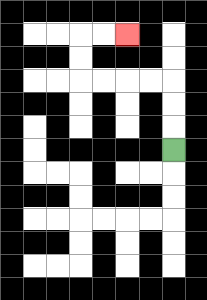{'start': '[7, 6]', 'end': '[5, 1]', 'path_directions': 'U,U,U,L,L,L,L,U,U,R,R', 'path_coordinates': '[[7, 6], [7, 5], [7, 4], [7, 3], [6, 3], [5, 3], [4, 3], [3, 3], [3, 2], [3, 1], [4, 1], [5, 1]]'}